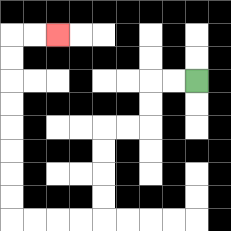{'start': '[8, 3]', 'end': '[2, 1]', 'path_directions': 'L,L,D,D,L,L,D,D,D,D,L,L,L,L,U,U,U,U,U,U,U,U,R,R', 'path_coordinates': '[[8, 3], [7, 3], [6, 3], [6, 4], [6, 5], [5, 5], [4, 5], [4, 6], [4, 7], [4, 8], [4, 9], [3, 9], [2, 9], [1, 9], [0, 9], [0, 8], [0, 7], [0, 6], [0, 5], [0, 4], [0, 3], [0, 2], [0, 1], [1, 1], [2, 1]]'}